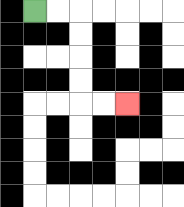{'start': '[1, 0]', 'end': '[5, 4]', 'path_directions': 'R,R,D,D,D,D,R,R', 'path_coordinates': '[[1, 0], [2, 0], [3, 0], [3, 1], [3, 2], [3, 3], [3, 4], [4, 4], [5, 4]]'}